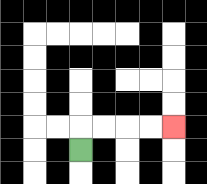{'start': '[3, 6]', 'end': '[7, 5]', 'path_directions': 'U,R,R,R,R', 'path_coordinates': '[[3, 6], [3, 5], [4, 5], [5, 5], [6, 5], [7, 5]]'}